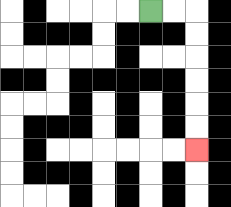{'start': '[6, 0]', 'end': '[8, 6]', 'path_directions': 'R,R,D,D,D,D,D,D', 'path_coordinates': '[[6, 0], [7, 0], [8, 0], [8, 1], [8, 2], [8, 3], [8, 4], [8, 5], [8, 6]]'}